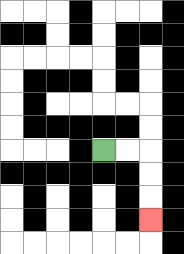{'start': '[4, 6]', 'end': '[6, 9]', 'path_directions': 'R,R,D,D,D', 'path_coordinates': '[[4, 6], [5, 6], [6, 6], [6, 7], [6, 8], [6, 9]]'}